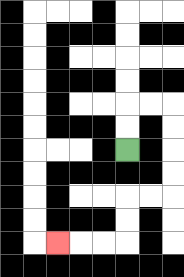{'start': '[5, 6]', 'end': '[2, 10]', 'path_directions': 'U,U,R,R,D,D,D,D,L,L,D,D,L,L,L', 'path_coordinates': '[[5, 6], [5, 5], [5, 4], [6, 4], [7, 4], [7, 5], [7, 6], [7, 7], [7, 8], [6, 8], [5, 8], [5, 9], [5, 10], [4, 10], [3, 10], [2, 10]]'}